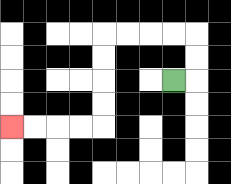{'start': '[7, 3]', 'end': '[0, 5]', 'path_directions': 'R,U,U,L,L,L,L,D,D,D,D,L,L,L,L', 'path_coordinates': '[[7, 3], [8, 3], [8, 2], [8, 1], [7, 1], [6, 1], [5, 1], [4, 1], [4, 2], [4, 3], [4, 4], [4, 5], [3, 5], [2, 5], [1, 5], [0, 5]]'}